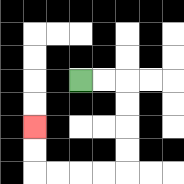{'start': '[3, 3]', 'end': '[1, 5]', 'path_directions': 'R,R,D,D,D,D,L,L,L,L,U,U', 'path_coordinates': '[[3, 3], [4, 3], [5, 3], [5, 4], [5, 5], [5, 6], [5, 7], [4, 7], [3, 7], [2, 7], [1, 7], [1, 6], [1, 5]]'}